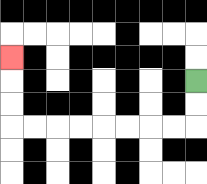{'start': '[8, 3]', 'end': '[0, 2]', 'path_directions': 'D,D,L,L,L,L,L,L,L,L,U,U,U', 'path_coordinates': '[[8, 3], [8, 4], [8, 5], [7, 5], [6, 5], [5, 5], [4, 5], [3, 5], [2, 5], [1, 5], [0, 5], [0, 4], [0, 3], [0, 2]]'}